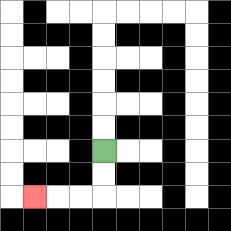{'start': '[4, 6]', 'end': '[1, 8]', 'path_directions': 'D,D,L,L,L', 'path_coordinates': '[[4, 6], [4, 7], [4, 8], [3, 8], [2, 8], [1, 8]]'}